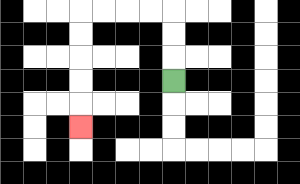{'start': '[7, 3]', 'end': '[3, 5]', 'path_directions': 'U,U,U,L,L,L,L,D,D,D,D,D', 'path_coordinates': '[[7, 3], [7, 2], [7, 1], [7, 0], [6, 0], [5, 0], [4, 0], [3, 0], [3, 1], [3, 2], [3, 3], [3, 4], [3, 5]]'}